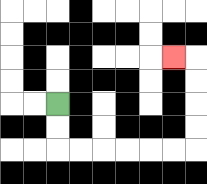{'start': '[2, 4]', 'end': '[7, 2]', 'path_directions': 'D,D,R,R,R,R,R,R,U,U,U,U,L', 'path_coordinates': '[[2, 4], [2, 5], [2, 6], [3, 6], [4, 6], [5, 6], [6, 6], [7, 6], [8, 6], [8, 5], [8, 4], [8, 3], [8, 2], [7, 2]]'}